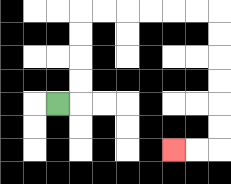{'start': '[2, 4]', 'end': '[7, 6]', 'path_directions': 'R,U,U,U,U,R,R,R,R,R,R,D,D,D,D,D,D,L,L', 'path_coordinates': '[[2, 4], [3, 4], [3, 3], [3, 2], [3, 1], [3, 0], [4, 0], [5, 0], [6, 0], [7, 0], [8, 0], [9, 0], [9, 1], [9, 2], [9, 3], [9, 4], [9, 5], [9, 6], [8, 6], [7, 6]]'}